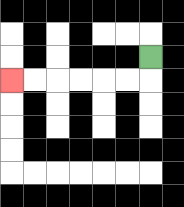{'start': '[6, 2]', 'end': '[0, 3]', 'path_directions': 'D,L,L,L,L,L,L', 'path_coordinates': '[[6, 2], [6, 3], [5, 3], [4, 3], [3, 3], [2, 3], [1, 3], [0, 3]]'}